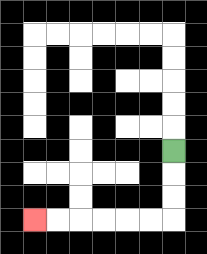{'start': '[7, 6]', 'end': '[1, 9]', 'path_directions': 'D,D,D,L,L,L,L,L,L', 'path_coordinates': '[[7, 6], [7, 7], [7, 8], [7, 9], [6, 9], [5, 9], [4, 9], [3, 9], [2, 9], [1, 9]]'}